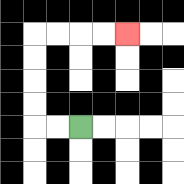{'start': '[3, 5]', 'end': '[5, 1]', 'path_directions': 'L,L,U,U,U,U,R,R,R,R', 'path_coordinates': '[[3, 5], [2, 5], [1, 5], [1, 4], [1, 3], [1, 2], [1, 1], [2, 1], [3, 1], [4, 1], [5, 1]]'}